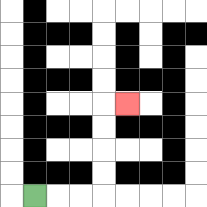{'start': '[1, 8]', 'end': '[5, 4]', 'path_directions': 'R,R,R,U,U,U,U,R', 'path_coordinates': '[[1, 8], [2, 8], [3, 8], [4, 8], [4, 7], [4, 6], [4, 5], [4, 4], [5, 4]]'}